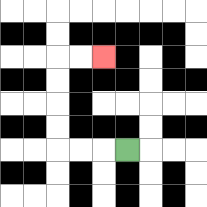{'start': '[5, 6]', 'end': '[4, 2]', 'path_directions': 'L,L,L,U,U,U,U,R,R', 'path_coordinates': '[[5, 6], [4, 6], [3, 6], [2, 6], [2, 5], [2, 4], [2, 3], [2, 2], [3, 2], [4, 2]]'}